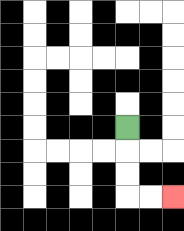{'start': '[5, 5]', 'end': '[7, 8]', 'path_directions': 'D,D,D,R,R', 'path_coordinates': '[[5, 5], [5, 6], [5, 7], [5, 8], [6, 8], [7, 8]]'}